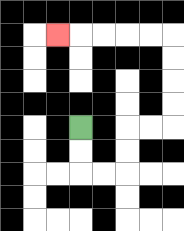{'start': '[3, 5]', 'end': '[2, 1]', 'path_directions': 'D,D,R,R,U,U,R,R,U,U,U,U,L,L,L,L,L', 'path_coordinates': '[[3, 5], [3, 6], [3, 7], [4, 7], [5, 7], [5, 6], [5, 5], [6, 5], [7, 5], [7, 4], [7, 3], [7, 2], [7, 1], [6, 1], [5, 1], [4, 1], [3, 1], [2, 1]]'}